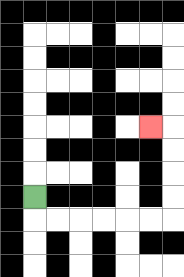{'start': '[1, 8]', 'end': '[6, 5]', 'path_directions': 'D,R,R,R,R,R,R,U,U,U,U,L', 'path_coordinates': '[[1, 8], [1, 9], [2, 9], [3, 9], [4, 9], [5, 9], [6, 9], [7, 9], [7, 8], [7, 7], [7, 6], [7, 5], [6, 5]]'}